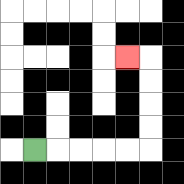{'start': '[1, 6]', 'end': '[5, 2]', 'path_directions': 'R,R,R,R,R,U,U,U,U,L', 'path_coordinates': '[[1, 6], [2, 6], [3, 6], [4, 6], [5, 6], [6, 6], [6, 5], [6, 4], [6, 3], [6, 2], [5, 2]]'}